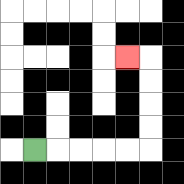{'start': '[1, 6]', 'end': '[5, 2]', 'path_directions': 'R,R,R,R,R,U,U,U,U,L', 'path_coordinates': '[[1, 6], [2, 6], [3, 6], [4, 6], [5, 6], [6, 6], [6, 5], [6, 4], [6, 3], [6, 2], [5, 2]]'}